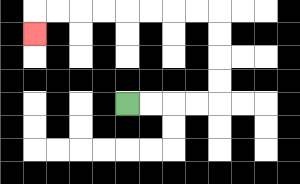{'start': '[5, 4]', 'end': '[1, 1]', 'path_directions': 'R,R,R,R,U,U,U,U,L,L,L,L,L,L,L,L,D', 'path_coordinates': '[[5, 4], [6, 4], [7, 4], [8, 4], [9, 4], [9, 3], [9, 2], [9, 1], [9, 0], [8, 0], [7, 0], [6, 0], [5, 0], [4, 0], [3, 0], [2, 0], [1, 0], [1, 1]]'}